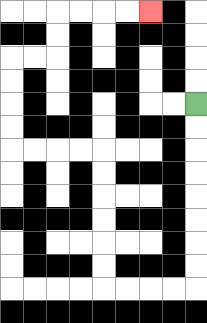{'start': '[8, 4]', 'end': '[6, 0]', 'path_directions': 'D,D,D,D,D,D,D,D,L,L,L,L,U,U,U,U,U,U,L,L,L,L,U,U,U,U,R,R,U,U,R,R,R,R', 'path_coordinates': '[[8, 4], [8, 5], [8, 6], [8, 7], [8, 8], [8, 9], [8, 10], [8, 11], [8, 12], [7, 12], [6, 12], [5, 12], [4, 12], [4, 11], [4, 10], [4, 9], [4, 8], [4, 7], [4, 6], [3, 6], [2, 6], [1, 6], [0, 6], [0, 5], [0, 4], [0, 3], [0, 2], [1, 2], [2, 2], [2, 1], [2, 0], [3, 0], [4, 0], [5, 0], [6, 0]]'}